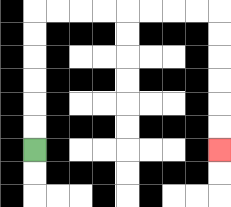{'start': '[1, 6]', 'end': '[9, 6]', 'path_directions': 'U,U,U,U,U,U,R,R,R,R,R,R,R,R,D,D,D,D,D,D', 'path_coordinates': '[[1, 6], [1, 5], [1, 4], [1, 3], [1, 2], [1, 1], [1, 0], [2, 0], [3, 0], [4, 0], [5, 0], [6, 0], [7, 0], [8, 0], [9, 0], [9, 1], [9, 2], [9, 3], [9, 4], [9, 5], [9, 6]]'}